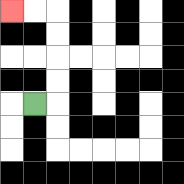{'start': '[1, 4]', 'end': '[0, 0]', 'path_directions': 'R,U,U,U,U,L,L', 'path_coordinates': '[[1, 4], [2, 4], [2, 3], [2, 2], [2, 1], [2, 0], [1, 0], [0, 0]]'}